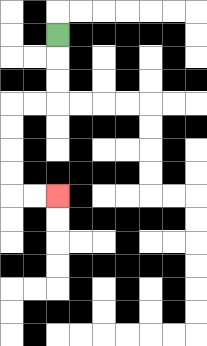{'start': '[2, 1]', 'end': '[2, 8]', 'path_directions': 'D,D,D,L,L,D,D,D,D,R,R', 'path_coordinates': '[[2, 1], [2, 2], [2, 3], [2, 4], [1, 4], [0, 4], [0, 5], [0, 6], [0, 7], [0, 8], [1, 8], [2, 8]]'}